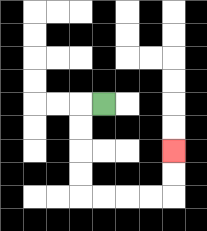{'start': '[4, 4]', 'end': '[7, 6]', 'path_directions': 'L,D,D,D,D,R,R,R,R,U,U', 'path_coordinates': '[[4, 4], [3, 4], [3, 5], [3, 6], [3, 7], [3, 8], [4, 8], [5, 8], [6, 8], [7, 8], [7, 7], [7, 6]]'}